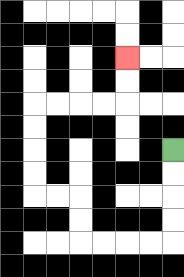{'start': '[7, 6]', 'end': '[5, 2]', 'path_directions': 'D,D,D,D,L,L,L,L,U,U,L,L,U,U,U,U,R,R,R,R,U,U', 'path_coordinates': '[[7, 6], [7, 7], [7, 8], [7, 9], [7, 10], [6, 10], [5, 10], [4, 10], [3, 10], [3, 9], [3, 8], [2, 8], [1, 8], [1, 7], [1, 6], [1, 5], [1, 4], [2, 4], [3, 4], [4, 4], [5, 4], [5, 3], [5, 2]]'}